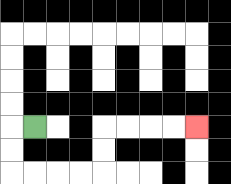{'start': '[1, 5]', 'end': '[8, 5]', 'path_directions': 'L,D,D,R,R,R,R,U,U,R,R,R,R', 'path_coordinates': '[[1, 5], [0, 5], [0, 6], [0, 7], [1, 7], [2, 7], [3, 7], [4, 7], [4, 6], [4, 5], [5, 5], [6, 5], [7, 5], [8, 5]]'}